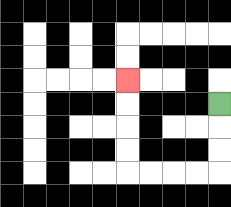{'start': '[9, 4]', 'end': '[5, 3]', 'path_directions': 'D,D,D,L,L,L,L,U,U,U,U', 'path_coordinates': '[[9, 4], [9, 5], [9, 6], [9, 7], [8, 7], [7, 7], [6, 7], [5, 7], [5, 6], [5, 5], [5, 4], [5, 3]]'}